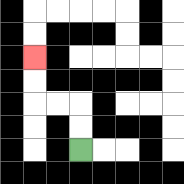{'start': '[3, 6]', 'end': '[1, 2]', 'path_directions': 'U,U,L,L,U,U', 'path_coordinates': '[[3, 6], [3, 5], [3, 4], [2, 4], [1, 4], [1, 3], [1, 2]]'}